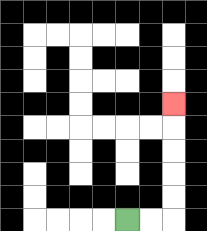{'start': '[5, 9]', 'end': '[7, 4]', 'path_directions': 'R,R,U,U,U,U,U', 'path_coordinates': '[[5, 9], [6, 9], [7, 9], [7, 8], [7, 7], [7, 6], [7, 5], [7, 4]]'}